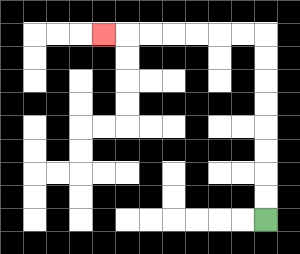{'start': '[11, 9]', 'end': '[4, 1]', 'path_directions': 'U,U,U,U,U,U,U,U,L,L,L,L,L,L,L', 'path_coordinates': '[[11, 9], [11, 8], [11, 7], [11, 6], [11, 5], [11, 4], [11, 3], [11, 2], [11, 1], [10, 1], [9, 1], [8, 1], [7, 1], [6, 1], [5, 1], [4, 1]]'}